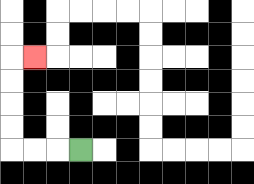{'start': '[3, 6]', 'end': '[1, 2]', 'path_directions': 'L,L,L,U,U,U,U,R', 'path_coordinates': '[[3, 6], [2, 6], [1, 6], [0, 6], [0, 5], [0, 4], [0, 3], [0, 2], [1, 2]]'}